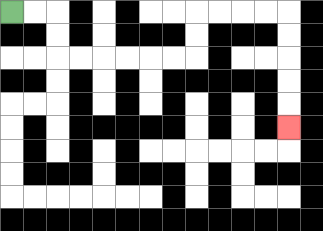{'start': '[0, 0]', 'end': '[12, 5]', 'path_directions': 'R,R,D,D,R,R,R,R,R,R,U,U,R,R,R,R,D,D,D,D,D', 'path_coordinates': '[[0, 0], [1, 0], [2, 0], [2, 1], [2, 2], [3, 2], [4, 2], [5, 2], [6, 2], [7, 2], [8, 2], [8, 1], [8, 0], [9, 0], [10, 0], [11, 0], [12, 0], [12, 1], [12, 2], [12, 3], [12, 4], [12, 5]]'}